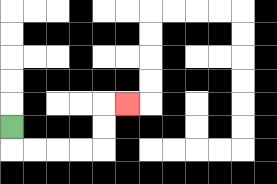{'start': '[0, 5]', 'end': '[5, 4]', 'path_directions': 'D,R,R,R,R,U,U,R', 'path_coordinates': '[[0, 5], [0, 6], [1, 6], [2, 6], [3, 6], [4, 6], [4, 5], [4, 4], [5, 4]]'}